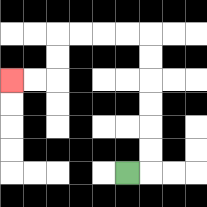{'start': '[5, 7]', 'end': '[0, 3]', 'path_directions': 'R,U,U,U,U,U,U,L,L,L,L,D,D,L,L', 'path_coordinates': '[[5, 7], [6, 7], [6, 6], [6, 5], [6, 4], [6, 3], [6, 2], [6, 1], [5, 1], [4, 1], [3, 1], [2, 1], [2, 2], [2, 3], [1, 3], [0, 3]]'}